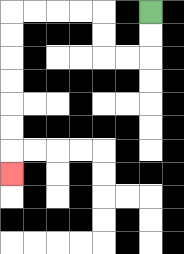{'start': '[6, 0]', 'end': '[0, 7]', 'path_directions': 'D,D,L,L,U,U,L,L,L,L,D,D,D,D,D,D,D', 'path_coordinates': '[[6, 0], [6, 1], [6, 2], [5, 2], [4, 2], [4, 1], [4, 0], [3, 0], [2, 0], [1, 0], [0, 0], [0, 1], [0, 2], [0, 3], [0, 4], [0, 5], [0, 6], [0, 7]]'}